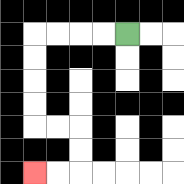{'start': '[5, 1]', 'end': '[1, 7]', 'path_directions': 'L,L,L,L,D,D,D,D,R,R,D,D,L,L', 'path_coordinates': '[[5, 1], [4, 1], [3, 1], [2, 1], [1, 1], [1, 2], [1, 3], [1, 4], [1, 5], [2, 5], [3, 5], [3, 6], [3, 7], [2, 7], [1, 7]]'}